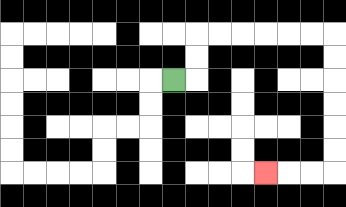{'start': '[7, 3]', 'end': '[11, 7]', 'path_directions': 'R,U,U,R,R,R,R,R,R,D,D,D,D,D,D,L,L,L', 'path_coordinates': '[[7, 3], [8, 3], [8, 2], [8, 1], [9, 1], [10, 1], [11, 1], [12, 1], [13, 1], [14, 1], [14, 2], [14, 3], [14, 4], [14, 5], [14, 6], [14, 7], [13, 7], [12, 7], [11, 7]]'}